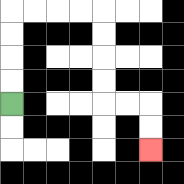{'start': '[0, 4]', 'end': '[6, 6]', 'path_directions': 'U,U,U,U,R,R,R,R,D,D,D,D,R,R,D,D', 'path_coordinates': '[[0, 4], [0, 3], [0, 2], [0, 1], [0, 0], [1, 0], [2, 0], [3, 0], [4, 0], [4, 1], [4, 2], [4, 3], [4, 4], [5, 4], [6, 4], [6, 5], [6, 6]]'}